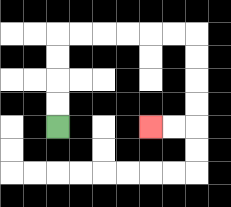{'start': '[2, 5]', 'end': '[6, 5]', 'path_directions': 'U,U,U,U,R,R,R,R,R,R,D,D,D,D,L,L', 'path_coordinates': '[[2, 5], [2, 4], [2, 3], [2, 2], [2, 1], [3, 1], [4, 1], [5, 1], [6, 1], [7, 1], [8, 1], [8, 2], [8, 3], [8, 4], [8, 5], [7, 5], [6, 5]]'}